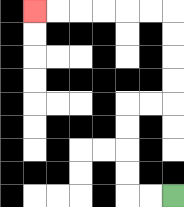{'start': '[7, 8]', 'end': '[1, 0]', 'path_directions': 'L,L,U,U,U,U,R,R,U,U,U,U,L,L,L,L,L,L', 'path_coordinates': '[[7, 8], [6, 8], [5, 8], [5, 7], [5, 6], [5, 5], [5, 4], [6, 4], [7, 4], [7, 3], [7, 2], [7, 1], [7, 0], [6, 0], [5, 0], [4, 0], [3, 0], [2, 0], [1, 0]]'}